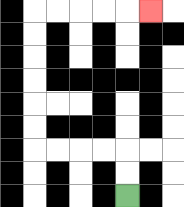{'start': '[5, 8]', 'end': '[6, 0]', 'path_directions': 'U,U,L,L,L,L,U,U,U,U,U,U,R,R,R,R,R', 'path_coordinates': '[[5, 8], [5, 7], [5, 6], [4, 6], [3, 6], [2, 6], [1, 6], [1, 5], [1, 4], [1, 3], [1, 2], [1, 1], [1, 0], [2, 0], [3, 0], [4, 0], [5, 0], [6, 0]]'}